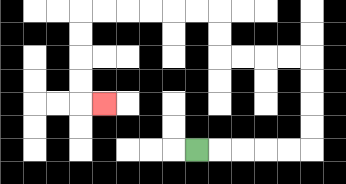{'start': '[8, 6]', 'end': '[4, 4]', 'path_directions': 'R,R,R,R,R,U,U,U,U,L,L,L,L,U,U,L,L,L,L,L,L,D,D,D,D,R', 'path_coordinates': '[[8, 6], [9, 6], [10, 6], [11, 6], [12, 6], [13, 6], [13, 5], [13, 4], [13, 3], [13, 2], [12, 2], [11, 2], [10, 2], [9, 2], [9, 1], [9, 0], [8, 0], [7, 0], [6, 0], [5, 0], [4, 0], [3, 0], [3, 1], [3, 2], [3, 3], [3, 4], [4, 4]]'}